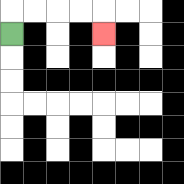{'start': '[0, 1]', 'end': '[4, 1]', 'path_directions': 'U,R,R,R,R,D', 'path_coordinates': '[[0, 1], [0, 0], [1, 0], [2, 0], [3, 0], [4, 0], [4, 1]]'}